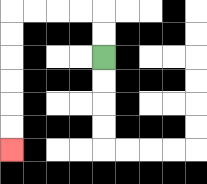{'start': '[4, 2]', 'end': '[0, 6]', 'path_directions': 'U,U,L,L,L,L,D,D,D,D,D,D', 'path_coordinates': '[[4, 2], [4, 1], [4, 0], [3, 0], [2, 0], [1, 0], [0, 0], [0, 1], [0, 2], [0, 3], [0, 4], [0, 5], [0, 6]]'}